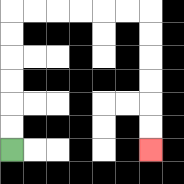{'start': '[0, 6]', 'end': '[6, 6]', 'path_directions': 'U,U,U,U,U,U,R,R,R,R,R,R,D,D,D,D,D,D', 'path_coordinates': '[[0, 6], [0, 5], [0, 4], [0, 3], [0, 2], [0, 1], [0, 0], [1, 0], [2, 0], [3, 0], [4, 0], [5, 0], [6, 0], [6, 1], [6, 2], [6, 3], [6, 4], [6, 5], [6, 6]]'}